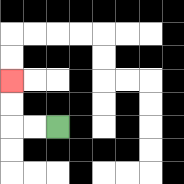{'start': '[2, 5]', 'end': '[0, 3]', 'path_directions': 'L,L,U,U', 'path_coordinates': '[[2, 5], [1, 5], [0, 5], [0, 4], [0, 3]]'}